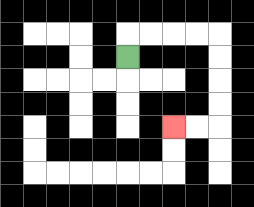{'start': '[5, 2]', 'end': '[7, 5]', 'path_directions': 'U,R,R,R,R,D,D,D,D,L,L', 'path_coordinates': '[[5, 2], [5, 1], [6, 1], [7, 1], [8, 1], [9, 1], [9, 2], [9, 3], [9, 4], [9, 5], [8, 5], [7, 5]]'}